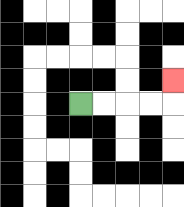{'start': '[3, 4]', 'end': '[7, 3]', 'path_directions': 'R,R,R,R,U', 'path_coordinates': '[[3, 4], [4, 4], [5, 4], [6, 4], [7, 4], [7, 3]]'}